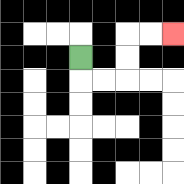{'start': '[3, 2]', 'end': '[7, 1]', 'path_directions': 'D,R,R,U,U,R,R', 'path_coordinates': '[[3, 2], [3, 3], [4, 3], [5, 3], [5, 2], [5, 1], [6, 1], [7, 1]]'}